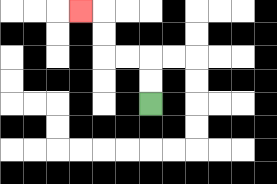{'start': '[6, 4]', 'end': '[3, 0]', 'path_directions': 'U,U,L,L,U,U,L', 'path_coordinates': '[[6, 4], [6, 3], [6, 2], [5, 2], [4, 2], [4, 1], [4, 0], [3, 0]]'}